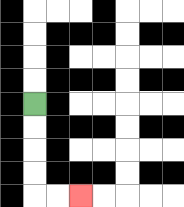{'start': '[1, 4]', 'end': '[3, 8]', 'path_directions': 'D,D,D,D,R,R', 'path_coordinates': '[[1, 4], [1, 5], [1, 6], [1, 7], [1, 8], [2, 8], [3, 8]]'}